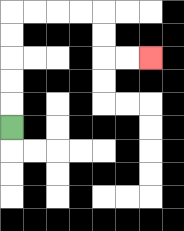{'start': '[0, 5]', 'end': '[6, 2]', 'path_directions': 'U,U,U,U,U,R,R,R,R,D,D,R,R', 'path_coordinates': '[[0, 5], [0, 4], [0, 3], [0, 2], [0, 1], [0, 0], [1, 0], [2, 0], [3, 0], [4, 0], [4, 1], [4, 2], [5, 2], [6, 2]]'}